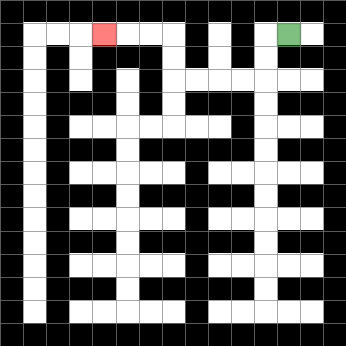{'start': '[12, 1]', 'end': '[4, 1]', 'path_directions': 'L,D,D,L,L,L,L,U,U,L,L,L', 'path_coordinates': '[[12, 1], [11, 1], [11, 2], [11, 3], [10, 3], [9, 3], [8, 3], [7, 3], [7, 2], [7, 1], [6, 1], [5, 1], [4, 1]]'}